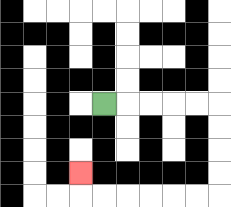{'start': '[4, 4]', 'end': '[3, 7]', 'path_directions': 'R,R,R,R,R,D,D,D,D,L,L,L,L,L,L,U', 'path_coordinates': '[[4, 4], [5, 4], [6, 4], [7, 4], [8, 4], [9, 4], [9, 5], [9, 6], [9, 7], [9, 8], [8, 8], [7, 8], [6, 8], [5, 8], [4, 8], [3, 8], [3, 7]]'}